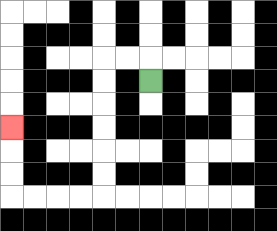{'start': '[6, 3]', 'end': '[0, 5]', 'path_directions': 'U,L,L,D,D,D,D,D,D,L,L,L,L,U,U,U', 'path_coordinates': '[[6, 3], [6, 2], [5, 2], [4, 2], [4, 3], [4, 4], [4, 5], [4, 6], [4, 7], [4, 8], [3, 8], [2, 8], [1, 8], [0, 8], [0, 7], [0, 6], [0, 5]]'}